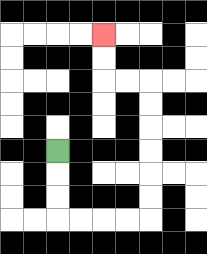{'start': '[2, 6]', 'end': '[4, 1]', 'path_directions': 'D,D,D,R,R,R,R,U,U,U,U,U,U,L,L,U,U', 'path_coordinates': '[[2, 6], [2, 7], [2, 8], [2, 9], [3, 9], [4, 9], [5, 9], [6, 9], [6, 8], [6, 7], [6, 6], [6, 5], [6, 4], [6, 3], [5, 3], [4, 3], [4, 2], [4, 1]]'}